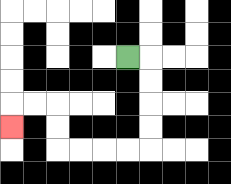{'start': '[5, 2]', 'end': '[0, 5]', 'path_directions': 'R,D,D,D,D,L,L,L,L,U,U,L,L,D', 'path_coordinates': '[[5, 2], [6, 2], [6, 3], [6, 4], [6, 5], [6, 6], [5, 6], [4, 6], [3, 6], [2, 6], [2, 5], [2, 4], [1, 4], [0, 4], [0, 5]]'}